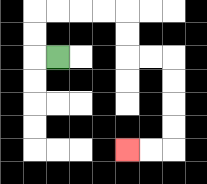{'start': '[2, 2]', 'end': '[5, 6]', 'path_directions': 'L,U,U,R,R,R,R,D,D,R,R,D,D,D,D,L,L', 'path_coordinates': '[[2, 2], [1, 2], [1, 1], [1, 0], [2, 0], [3, 0], [4, 0], [5, 0], [5, 1], [5, 2], [6, 2], [7, 2], [7, 3], [7, 4], [7, 5], [7, 6], [6, 6], [5, 6]]'}